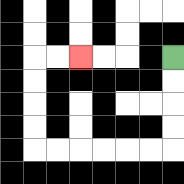{'start': '[7, 2]', 'end': '[3, 2]', 'path_directions': 'D,D,D,D,L,L,L,L,L,L,U,U,U,U,R,R', 'path_coordinates': '[[7, 2], [7, 3], [7, 4], [7, 5], [7, 6], [6, 6], [5, 6], [4, 6], [3, 6], [2, 6], [1, 6], [1, 5], [1, 4], [1, 3], [1, 2], [2, 2], [3, 2]]'}